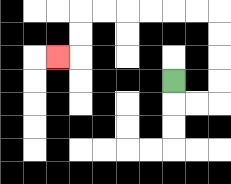{'start': '[7, 3]', 'end': '[2, 2]', 'path_directions': 'D,R,R,U,U,U,U,L,L,L,L,L,L,D,D,L', 'path_coordinates': '[[7, 3], [7, 4], [8, 4], [9, 4], [9, 3], [9, 2], [9, 1], [9, 0], [8, 0], [7, 0], [6, 0], [5, 0], [4, 0], [3, 0], [3, 1], [3, 2], [2, 2]]'}